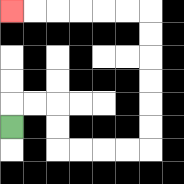{'start': '[0, 5]', 'end': '[0, 0]', 'path_directions': 'U,R,R,D,D,R,R,R,R,U,U,U,U,U,U,L,L,L,L,L,L', 'path_coordinates': '[[0, 5], [0, 4], [1, 4], [2, 4], [2, 5], [2, 6], [3, 6], [4, 6], [5, 6], [6, 6], [6, 5], [6, 4], [6, 3], [6, 2], [6, 1], [6, 0], [5, 0], [4, 0], [3, 0], [2, 0], [1, 0], [0, 0]]'}